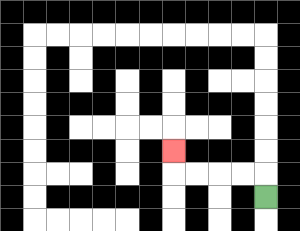{'start': '[11, 8]', 'end': '[7, 6]', 'path_directions': 'U,L,L,L,L,U', 'path_coordinates': '[[11, 8], [11, 7], [10, 7], [9, 7], [8, 7], [7, 7], [7, 6]]'}